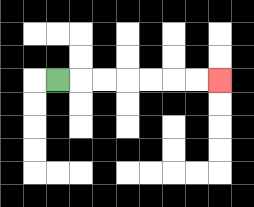{'start': '[2, 3]', 'end': '[9, 3]', 'path_directions': 'R,R,R,R,R,R,R', 'path_coordinates': '[[2, 3], [3, 3], [4, 3], [5, 3], [6, 3], [7, 3], [8, 3], [9, 3]]'}